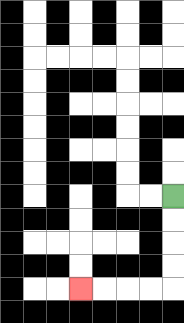{'start': '[7, 8]', 'end': '[3, 12]', 'path_directions': 'D,D,D,D,L,L,L,L', 'path_coordinates': '[[7, 8], [7, 9], [7, 10], [7, 11], [7, 12], [6, 12], [5, 12], [4, 12], [3, 12]]'}